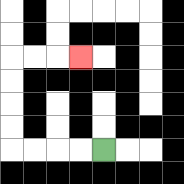{'start': '[4, 6]', 'end': '[3, 2]', 'path_directions': 'L,L,L,L,U,U,U,U,R,R,R', 'path_coordinates': '[[4, 6], [3, 6], [2, 6], [1, 6], [0, 6], [0, 5], [0, 4], [0, 3], [0, 2], [1, 2], [2, 2], [3, 2]]'}